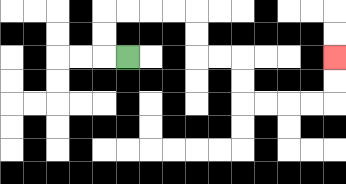{'start': '[5, 2]', 'end': '[14, 2]', 'path_directions': 'L,U,U,R,R,R,R,D,D,R,R,D,D,R,R,R,R,U,U', 'path_coordinates': '[[5, 2], [4, 2], [4, 1], [4, 0], [5, 0], [6, 0], [7, 0], [8, 0], [8, 1], [8, 2], [9, 2], [10, 2], [10, 3], [10, 4], [11, 4], [12, 4], [13, 4], [14, 4], [14, 3], [14, 2]]'}